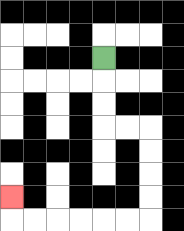{'start': '[4, 2]', 'end': '[0, 8]', 'path_directions': 'D,D,D,R,R,D,D,D,D,L,L,L,L,L,L,U', 'path_coordinates': '[[4, 2], [4, 3], [4, 4], [4, 5], [5, 5], [6, 5], [6, 6], [6, 7], [6, 8], [6, 9], [5, 9], [4, 9], [3, 9], [2, 9], [1, 9], [0, 9], [0, 8]]'}